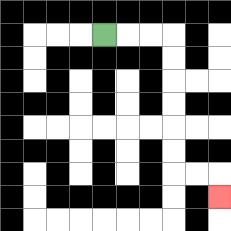{'start': '[4, 1]', 'end': '[9, 8]', 'path_directions': 'R,R,R,D,D,D,D,D,D,R,R,D', 'path_coordinates': '[[4, 1], [5, 1], [6, 1], [7, 1], [7, 2], [7, 3], [7, 4], [7, 5], [7, 6], [7, 7], [8, 7], [9, 7], [9, 8]]'}